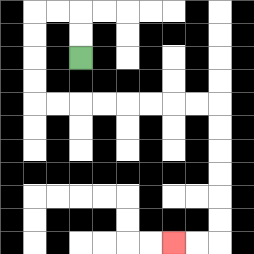{'start': '[3, 2]', 'end': '[7, 10]', 'path_directions': 'U,U,L,L,D,D,D,D,R,R,R,R,R,R,R,R,D,D,D,D,D,D,L,L', 'path_coordinates': '[[3, 2], [3, 1], [3, 0], [2, 0], [1, 0], [1, 1], [1, 2], [1, 3], [1, 4], [2, 4], [3, 4], [4, 4], [5, 4], [6, 4], [7, 4], [8, 4], [9, 4], [9, 5], [9, 6], [9, 7], [9, 8], [9, 9], [9, 10], [8, 10], [7, 10]]'}